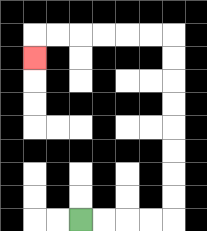{'start': '[3, 9]', 'end': '[1, 2]', 'path_directions': 'R,R,R,R,U,U,U,U,U,U,U,U,L,L,L,L,L,L,D', 'path_coordinates': '[[3, 9], [4, 9], [5, 9], [6, 9], [7, 9], [7, 8], [7, 7], [7, 6], [7, 5], [7, 4], [7, 3], [7, 2], [7, 1], [6, 1], [5, 1], [4, 1], [3, 1], [2, 1], [1, 1], [1, 2]]'}